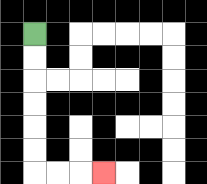{'start': '[1, 1]', 'end': '[4, 7]', 'path_directions': 'D,D,D,D,D,D,R,R,R', 'path_coordinates': '[[1, 1], [1, 2], [1, 3], [1, 4], [1, 5], [1, 6], [1, 7], [2, 7], [3, 7], [4, 7]]'}